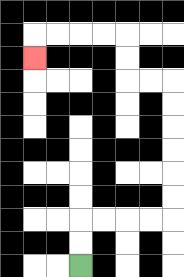{'start': '[3, 11]', 'end': '[1, 2]', 'path_directions': 'U,U,R,R,R,R,U,U,U,U,U,U,L,L,U,U,L,L,L,L,D', 'path_coordinates': '[[3, 11], [3, 10], [3, 9], [4, 9], [5, 9], [6, 9], [7, 9], [7, 8], [7, 7], [7, 6], [7, 5], [7, 4], [7, 3], [6, 3], [5, 3], [5, 2], [5, 1], [4, 1], [3, 1], [2, 1], [1, 1], [1, 2]]'}